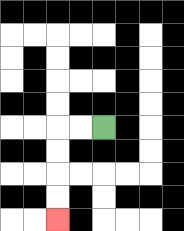{'start': '[4, 5]', 'end': '[2, 9]', 'path_directions': 'L,L,D,D,D,D', 'path_coordinates': '[[4, 5], [3, 5], [2, 5], [2, 6], [2, 7], [2, 8], [2, 9]]'}